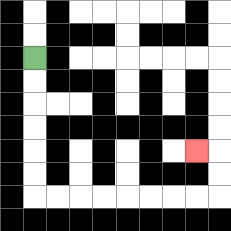{'start': '[1, 2]', 'end': '[8, 6]', 'path_directions': 'D,D,D,D,D,D,R,R,R,R,R,R,R,R,U,U,L', 'path_coordinates': '[[1, 2], [1, 3], [1, 4], [1, 5], [1, 6], [1, 7], [1, 8], [2, 8], [3, 8], [4, 8], [5, 8], [6, 8], [7, 8], [8, 8], [9, 8], [9, 7], [9, 6], [8, 6]]'}